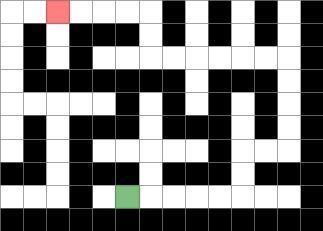{'start': '[5, 8]', 'end': '[2, 0]', 'path_directions': 'R,R,R,R,R,U,U,R,R,U,U,U,U,L,L,L,L,L,L,U,U,L,L,L,L', 'path_coordinates': '[[5, 8], [6, 8], [7, 8], [8, 8], [9, 8], [10, 8], [10, 7], [10, 6], [11, 6], [12, 6], [12, 5], [12, 4], [12, 3], [12, 2], [11, 2], [10, 2], [9, 2], [8, 2], [7, 2], [6, 2], [6, 1], [6, 0], [5, 0], [4, 0], [3, 0], [2, 0]]'}